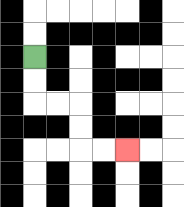{'start': '[1, 2]', 'end': '[5, 6]', 'path_directions': 'D,D,R,R,D,D,R,R', 'path_coordinates': '[[1, 2], [1, 3], [1, 4], [2, 4], [3, 4], [3, 5], [3, 6], [4, 6], [5, 6]]'}